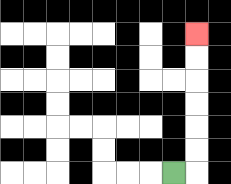{'start': '[7, 7]', 'end': '[8, 1]', 'path_directions': 'R,U,U,U,U,U,U', 'path_coordinates': '[[7, 7], [8, 7], [8, 6], [8, 5], [8, 4], [8, 3], [8, 2], [8, 1]]'}